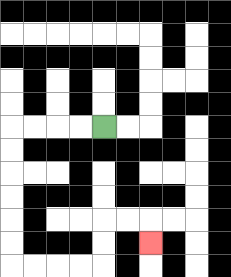{'start': '[4, 5]', 'end': '[6, 10]', 'path_directions': 'L,L,L,L,D,D,D,D,D,D,R,R,R,R,U,U,R,R,D', 'path_coordinates': '[[4, 5], [3, 5], [2, 5], [1, 5], [0, 5], [0, 6], [0, 7], [0, 8], [0, 9], [0, 10], [0, 11], [1, 11], [2, 11], [3, 11], [4, 11], [4, 10], [4, 9], [5, 9], [6, 9], [6, 10]]'}